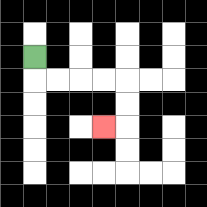{'start': '[1, 2]', 'end': '[4, 5]', 'path_directions': 'D,R,R,R,R,D,D,L', 'path_coordinates': '[[1, 2], [1, 3], [2, 3], [3, 3], [4, 3], [5, 3], [5, 4], [5, 5], [4, 5]]'}